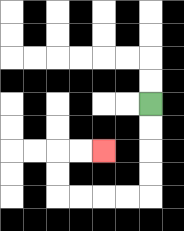{'start': '[6, 4]', 'end': '[4, 6]', 'path_directions': 'D,D,D,D,L,L,L,L,U,U,R,R', 'path_coordinates': '[[6, 4], [6, 5], [6, 6], [6, 7], [6, 8], [5, 8], [4, 8], [3, 8], [2, 8], [2, 7], [2, 6], [3, 6], [4, 6]]'}